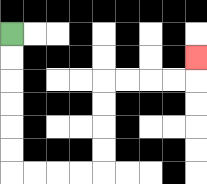{'start': '[0, 1]', 'end': '[8, 2]', 'path_directions': 'D,D,D,D,D,D,R,R,R,R,U,U,U,U,R,R,R,R,U', 'path_coordinates': '[[0, 1], [0, 2], [0, 3], [0, 4], [0, 5], [0, 6], [0, 7], [1, 7], [2, 7], [3, 7], [4, 7], [4, 6], [4, 5], [4, 4], [4, 3], [5, 3], [6, 3], [7, 3], [8, 3], [8, 2]]'}